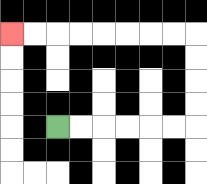{'start': '[2, 5]', 'end': '[0, 1]', 'path_directions': 'R,R,R,R,R,R,U,U,U,U,L,L,L,L,L,L,L,L', 'path_coordinates': '[[2, 5], [3, 5], [4, 5], [5, 5], [6, 5], [7, 5], [8, 5], [8, 4], [8, 3], [8, 2], [8, 1], [7, 1], [6, 1], [5, 1], [4, 1], [3, 1], [2, 1], [1, 1], [0, 1]]'}